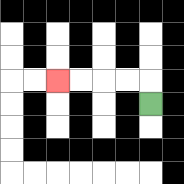{'start': '[6, 4]', 'end': '[2, 3]', 'path_directions': 'U,L,L,L,L', 'path_coordinates': '[[6, 4], [6, 3], [5, 3], [4, 3], [3, 3], [2, 3]]'}